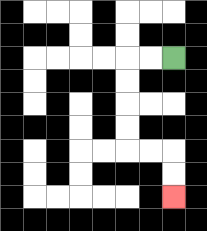{'start': '[7, 2]', 'end': '[7, 8]', 'path_directions': 'L,L,D,D,D,D,R,R,D,D', 'path_coordinates': '[[7, 2], [6, 2], [5, 2], [5, 3], [5, 4], [5, 5], [5, 6], [6, 6], [7, 6], [7, 7], [7, 8]]'}